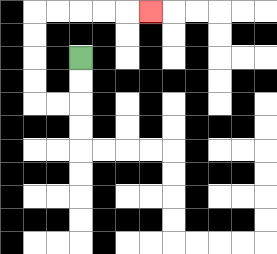{'start': '[3, 2]', 'end': '[6, 0]', 'path_directions': 'D,D,L,L,U,U,U,U,R,R,R,R,R', 'path_coordinates': '[[3, 2], [3, 3], [3, 4], [2, 4], [1, 4], [1, 3], [1, 2], [1, 1], [1, 0], [2, 0], [3, 0], [4, 0], [5, 0], [6, 0]]'}